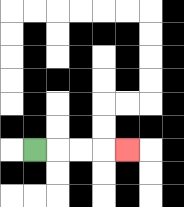{'start': '[1, 6]', 'end': '[5, 6]', 'path_directions': 'R,R,R,R', 'path_coordinates': '[[1, 6], [2, 6], [3, 6], [4, 6], [5, 6]]'}